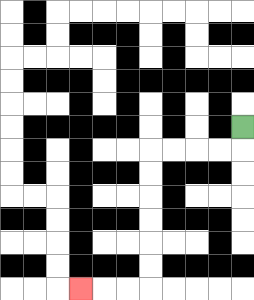{'start': '[10, 5]', 'end': '[3, 12]', 'path_directions': 'D,L,L,L,L,D,D,D,D,D,D,L,L,L', 'path_coordinates': '[[10, 5], [10, 6], [9, 6], [8, 6], [7, 6], [6, 6], [6, 7], [6, 8], [6, 9], [6, 10], [6, 11], [6, 12], [5, 12], [4, 12], [3, 12]]'}